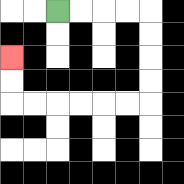{'start': '[2, 0]', 'end': '[0, 2]', 'path_directions': 'R,R,R,R,D,D,D,D,L,L,L,L,L,L,U,U', 'path_coordinates': '[[2, 0], [3, 0], [4, 0], [5, 0], [6, 0], [6, 1], [6, 2], [6, 3], [6, 4], [5, 4], [4, 4], [3, 4], [2, 4], [1, 4], [0, 4], [0, 3], [0, 2]]'}